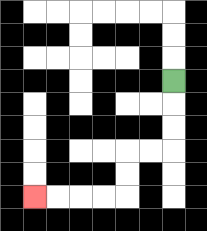{'start': '[7, 3]', 'end': '[1, 8]', 'path_directions': 'D,D,D,L,L,D,D,L,L,L,L', 'path_coordinates': '[[7, 3], [7, 4], [7, 5], [7, 6], [6, 6], [5, 6], [5, 7], [5, 8], [4, 8], [3, 8], [2, 8], [1, 8]]'}